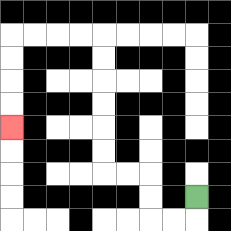{'start': '[8, 8]', 'end': '[0, 5]', 'path_directions': 'D,L,L,U,U,L,L,U,U,U,U,U,U,L,L,L,L,D,D,D,D', 'path_coordinates': '[[8, 8], [8, 9], [7, 9], [6, 9], [6, 8], [6, 7], [5, 7], [4, 7], [4, 6], [4, 5], [4, 4], [4, 3], [4, 2], [4, 1], [3, 1], [2, 1], [1, 1], [0, 1], [0, 2], [0, 3], [0, 4], [0, 5]]'}